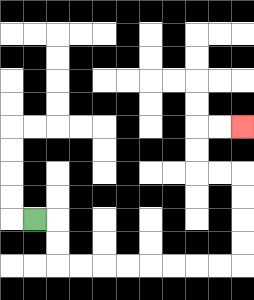{'start': '[1, 9]', 'end': '[10, 5]', 'path_directions': 'R,D,D,R,R,R,R,R,R,R,R,U,U,U,U,L,L,U,U,R,R', 'path_coordinates': '[[1, 9], [2, 9], [2, 10], [2, 11], [3, 11], [4, 11], [5, 11], [6, 11], [7, 11], [8, 11], [9, 11], [10, 11], [10, 10], [10, 9], [10, 8], [10, 7], [9, 7], [8, 7], [8, 6], [8, 5], [9, 5], [10, 5]]'}